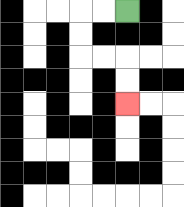{'start': '[5, 0]', 'end': '[5, 4]', 'path_directions': 'L,L,D,D,R,R,D,D', 'path_coordinates': '[[5, 0], [4, 0], [3, 0], [3, 1], [3, 2], [4, 2], [5, 2], [5, 3], [5, 4]]'}